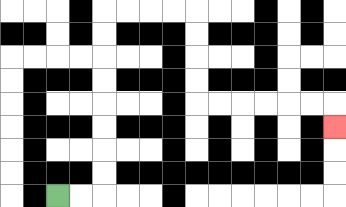{'start': '[2, 8]', 'end': '[14, 5]', 'path_directions': 'R,R,U,U,U,U,U,U,U,U,R,R,R,R,D,D,D,D,R,R,R,R,R,R,D', 'path_coordinates': '[[2, 8], [3, 8], [4, 8], [4, 7], [4, 6], [4, 5], [4, 4], [4, 3], [4, 2], [4, 1], [4, 0], [5, 0], [6, 0], [7, 0], [8, 0], [8, 1], [8, 2], [8, 3], [8, 4], [9, 4], [10, 4], [11, 4], [12, 4], [13, 4], [14, 4], [14, 5]]'}